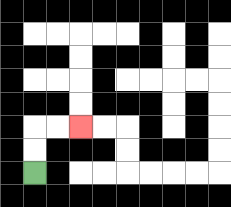{'start': '[1, 7]', 'end': '[3, 5]', 'path_directions': 'U,U,R,R', 'path_coordinates': '[[1, 7], [1, 6], [1, 5], [2, 5], [3, 5]]'}